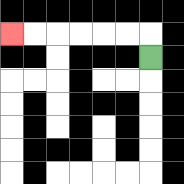{'start': '[6, 2]', 'end': '[0, 1]', 'path_directions': 'U,L,L,L,L,L,L', 'path_coordinates': '[[6, 2], [6, 1], [5, 1], [4, 1], [3, 1], [2, 1], [1, 1], [0, 1]]'}